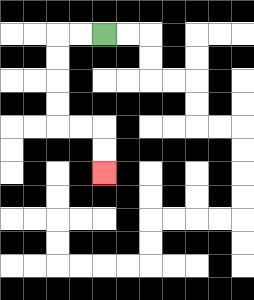{'start': '[4, 1]', 'end': '[4, 7]', 'path_directions': 'L,L,D,D,D,D,R,R,D,D', 'path_coordinates': '[[4, 1], [3, 1], [2, 1], [2, 2], [2, 3], [2, 4], [2, 5], [3, 5], [4, 5], [4, 6], [4, 7]]'}